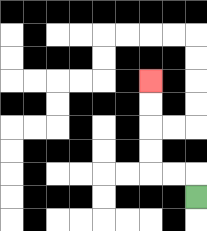{'start': '[8, 8]', 'end': '[6, 3]', 'path_directions': 'U,L,L,U,U,U,U', 'path_coordinates': '[[8, 8], [8, 7], [7, 7], [6, 7], [6, 6], [6, 5], [6, 4], [6, 3]]'}